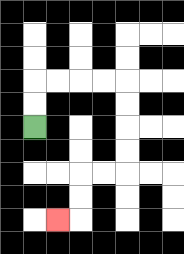{'start': '[1, 5]', 'end': '[2, 9]', 'path_directions': 'U,U,R,R,R,R,D,D,D,D,L,L,D,D,L', 'path_coordinates': '[[1, 5], [1, 4], [1, 3], [2, 3], [3, 3], [4, 3], [5, 3], [5, 4], [5, 5], [5, 6], [5, 7], [4, 7], [3, 7], [3, 8], [3, 9], [2, 9]]'}